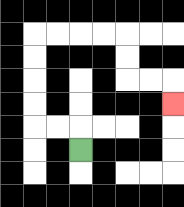{'start': '[3, 6]', 'end': '[7, 4]', 'path_directions': 'U,L,L,U,U,U,U,R,R,R,R,D,D,R,R,D', 'path_coordinates': '[[3, 6], [3, 5], [2, 5], [1, 5], [1, 4], [1, 3], [1, 2], [1, 1], [2, 1], [3, 1], [4, 1], [5, 1], [5, 2], [5, 3], [6, 3], [7, 3], [7, 4]]'}